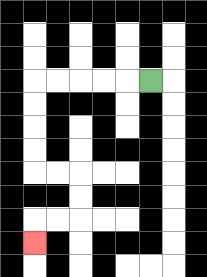{'start': '[6, 3]', 'end': '[1, 10]', 'path_directions': 'L,L,L,L,L,D,D,D,D,R,R,D,D,L,L,D', 'path_coordinates': '[[6, 3], [5, 3], [4, 3], [3, 3], [2, 3], [1, 3], [1, 4], [1, 5], [1, 6], [1, 7], [2, 7], [3, 7], [3, 8], [3, 9], [2, 9], [1, 9], [1, 10]]'}